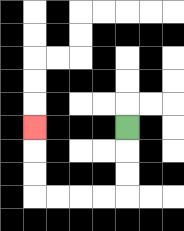{'start': '[5, 5]', 'end': '[1, 5]', 'path_directions': 'D,D,D,L,L,L,L,U,U,U', 'path_coordinates': '[[5, 5], [5, 6], [5, 7], [5, 8], [4, 8], [3, 8], [2, 8], [1, 8], [1, 7], [1, 6], [1, 5]]'}